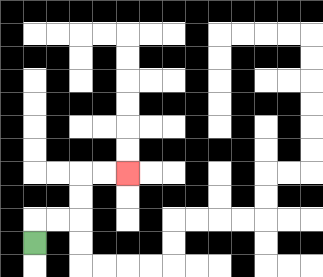{'start': '[1, 10]', 'end': '[5, 7]', 'path_directions': 'U,R,R,U,U,R,R', 'path_coordinates': '[[1, 10], [1, 9], [2, 9], [3, 9], [3, 8], [3, 7], [4, 7], [5, 7]]'}